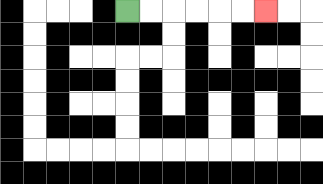{'start': '[5, 0]', 'end': '[11, 0]', 'path_directions': 'R,R,R,R,R,R', 'path_coordinates': '[[5, 0], [6, 0], [7, 0], [8, 0], [9, 0], [10, 0], [11, 0]]'}